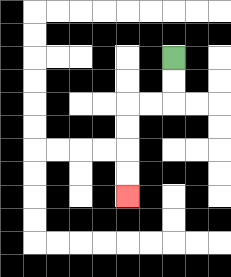{'start': '[7, 2]', 'end': '[5, 8]', 'path_directions': 'D,D,L,L,D,D,D,D', 'path_coordinates': '[[7, 2], [7, 3], [7, 4], [6, 4], [5, 4], [5, 5], [5, 6], [5, 7], [5, 8]]'}